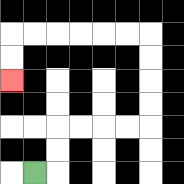{'start': '[1, 7]', 'end': '[0, 3]', 'path_directions': 'R,U,U,R,R,R,R,U,U,U,U,L,L,L,L,L,L,D,D', 'path_coordinates': '[[1, 7], [2, 7], [2, 6], [2, 5], [3, 5], [4, 5], [5, 5], [6, 5], [6, 4], [6, 3], [6, 2], [6, 1], [5, 1], [4, 1], [3, 1], [2, 1], [1, 1], [0, 1], [0, 2], [0, 3]]'}